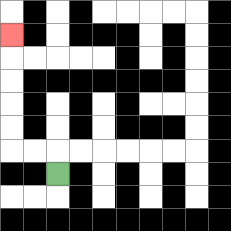{'start': '[2, 7]', 'end': '[0, 1]', 'path_directions': 'U,L,L,U,U,U,U,U', 'path_coordinates': '[[2, 7], [2, 6], [1, 6], [0, 6], [0, 5], [0, 4], [0, 3], [0, 2], [0, 1]]'}